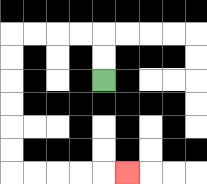{'start': '[4, 3]', 'end': '[5, 7]', 'path_directions': 'U,U,L,L,L,L,D,D,D,D,D,D,R,R,R,R,R', 'path_coordinates': '[[4, 3], [4, 2], [4, 1], [3, 1], [2, 1], [1, 1], [0, 1], [0, 2], [0, 3], [0, 4], [0, 5], [0, 6], [0, 7], [1, 7], [2, 7], [3, 7], [4, 7], [5, 7]]'}